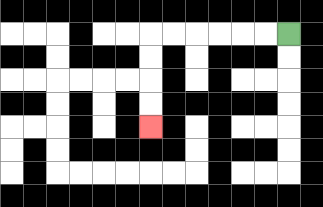{'start': '[12, 1]', 'end': '[6, 5]', 'path_directions': 'L,L,L,L,L,L,D,D,D,D', 'path_coordinates': '[[12, 1], [11, 1], [10, 1], [9, 1], [8, 1], [7, 1], [6, 1], [6, 2], [6, 3], [6, 4], [6, 5]]'}